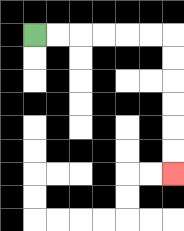{'start': '[1, 1]', 'end': '[7, 7]', 'path_directions': 'R,R,R,R,R,R,D,D,D,D,D,D', 'path_coordinates': '[[1, 1], [2, 1], [3, 1], [4, 1], [5, 1], [6, 1], [7, 1], [7, 2], [7, 3], [7, 4], [7, 5], [7, 6], [7, 7]]'}